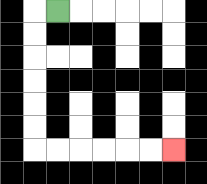{'start': '[2, 0]', 'end': '[7, 6]', 'path_directions': 'L,D,D,D,D,D,D,R,R,R,R,R,R', 'path_coordinates': '[[2, 0], [1, 0], [1, 1], [1, 2], [1, 3], [1, 4], [1, 5], [1, 6], [2, 6], [3, 6], [4, 6], [5, 6], [6, 6], [7, 6]]'}